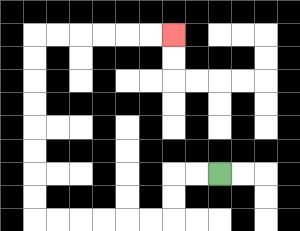{'start': '[9, 7]', 'end': '[7, 1]', 'path_directions': 'L,L,D,D,L,L,L,L,L,L,U,U,U,U,U,U,U,U,R,R,R,R,R,R', 'path_coordinates': '[[9, 7], [8, 7], [7, 7], [7, 8], [7, 9], [6, 9], [5, 9], [4, 9], [3, 9], [2, 9], [1, 9], [1, 8], [1, 7], [1, 6], [1, 5], [1, 4], [1, 3], [1, 2], [1, 1], [2, 1], [3, 1], [4, 1], [5, 1], [6, 1], [7, 1]]'}